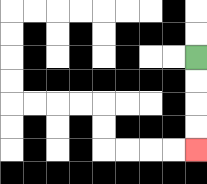{'start': '[8, 2]', 'end': '[8, 6]', 'path_directions': 'D,D,D,D', 'path_coordinates': '[[8, 2], [8, 3], [8, 4], [8, 5], [8, 6]]'}